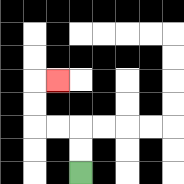{'start': '[3, 7]', 'end': '[2, 3]', 'path_directions': 'U,U,L,L,U,U,R', 'path_coordinates': '[[3, 7], [3, 6], [3, 5], [2, 5], [1, 5], [1, 4], [1, 3], [2, 3]]'}